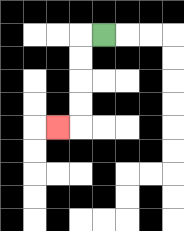{'start': '[4, 1]', 'end': '[2, 5]', 'path_directions': 'L,D,D,D,D,L', 'path_coordinates': '[[4, 1], [3, 1], [3, 2], [3, 3], [3, 4], [3, 5], [2, 5]]'}